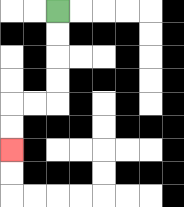{'start': '[2, 0]', 'end': '[0, 6]', 'path_directions': 'D,D,D,D,L,L,D,D', 'path_coordinates': '[[2, 0], [2, 1], [2, 2], [2, 3], [2, 4], [1, 4], [0, 4], [0, 5], [0, 6]]'}